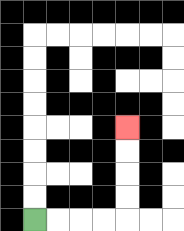{'start': '[1, 9]', 'end': '[5, 5]', 'path_directions': 'R,R,R,R,U,U,U,U', 'path_coordinates': '[[1, 9], [2, 9], [3, 9], [4, 9], [5, 9], [5, 8], [5, 7], [5, 6], [5, 5]]'}